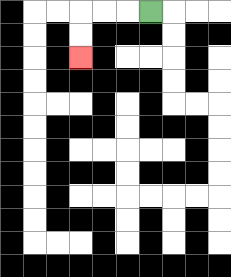{'start': '[6, 0]', 'end': '[3, 2]', 'path_directions': 'L,L,L,D,D', 'path_coordinates': '[[6, 0], [5, 0], [4, 0], [3, 0], [3, 1], [3, 2]]'}